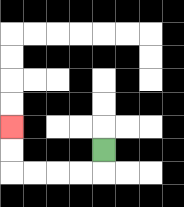{'start': '[4, 6]', 'end': '[0, 5]', 'path_directions': 'D,L,L,L,L,U,U', 'path_coordinates': '[[4, 6], [4, 7], [3, 7], [2, 7], [1, 7], [0, 7], [0, 6], [0, 5]]'}